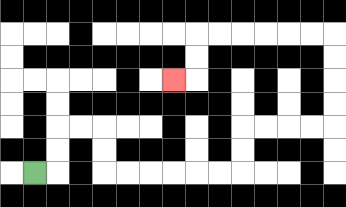{'start': '[1, 7]', 'end': '[7, 3]', 'path_directions': 'R,U,U,R,R,D,D,R,R,R,R,R,R,U,U,R,R,R,R,U,U,U,U,L,L,L,L,L,L,D,D,L', 'path_coordinates': '[[1, 7], [2, 7], [2, 6], [2, 5], [3, 5], [4, 5], [4, 6], [4, 7], [5, 7], [6, 7], [7, 7], [8, 7], [9, 7], [10, 7], [10, 6], [10, 5], [11, 5], [12, 5], [13, 5], [14, 5], [14, 4], [14, 3], [14, 2], [14, 1], [13, 1], [12, 1], [11, 1], [10, 1], [9, 1], [8, 1], [8, 2], [8, 3], [7, 3]]'}